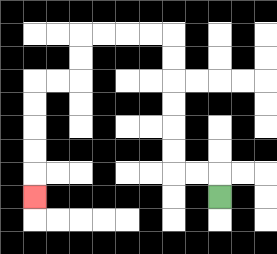{'start': '[9, 8]', 'end': '[1, 8]', 'path_directions': 'U,L,L,U,U,U,U,U,U,L,L,L,L,D,D,L,L,D,D,D,D,D', 'path_coordinates': '[[9, 8], [9, 7], [8, 7], [7, 7], [7, 6], [7, 5], [7, 4], [7, 3], [7, 2], [7, 1], [6, 1], [5, 1], [4, 1], [3, 1], [3, 2], [3, 3], [2, 3], [1, 3], [1, 4], [1, 5], [1, 6], [1, 7], [1, 8]]'}